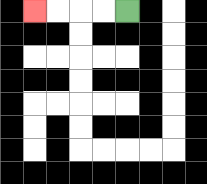{'start': '[5, 0]', 'end': '[1, 0]', 'path_directions': 'L,L,L,L', 'path_coordinates': '[[5, 0], [4, 0], [3, 0], [2, 0], [1, 0]]'}